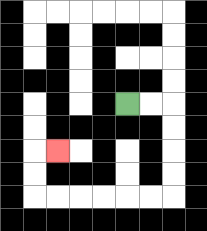{'start': '[5, 4]', 'end': '[2, 6]', 'path_directions': 'R,R,D,D,D,D,L,L,L,L,L,L,U,U,R', 'path_coordinates': '[[5, 4], [6, 4], [7, 4], [7, 5], [7, 6], [7, 7], [7, 8], [6, 8], [5, 8], [4, 8], [3, 8], [2, 8], [1, 8], [1, 7], [1, 6], [2, 6]]'}